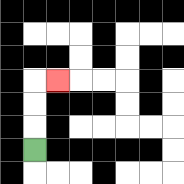{'start': '[1, 6]', 'end': '[2, 3]', 'path_directions': 'U,U,U,R', 'path_coordinates': '[[1, 6], [1, 5], [1, 4], [1, 3], [2, 3]]'}